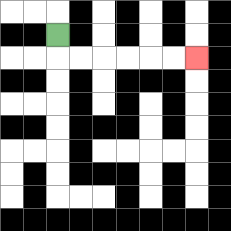{'start': '[2, 1]', 'end': '[8, 2]', 'path_directions': 'D,R,R,R,R,R,R', 'path_coordinates': '[[2, 1], [2, 2], [3, 2], [4, 2], [5, 2], [6, 2], [7, 2], [8, 2]]'}